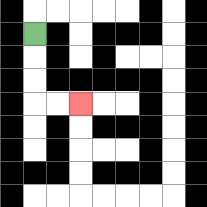{'start': '[1, 1]', 'end': '[3, 4]', 'path_directions': 'D,D,D,R,R', 'path_coordinates': '[[1, 1], [1, 2], [1, 3], [1, 4], [2, 4], [3, 4]]'}